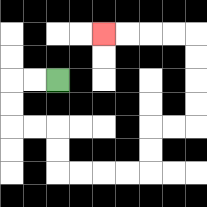{'start': '[2, 3]', 'end': '[4, 1]', 'path_directions': 'L,L,D,D,R,R,D,D,R,R,R,R,U,U,R,R,U,U,U,U,L,L,L,L', 'path_coordinates': '[[2, 3], [1, 3], [0, 3], [0, 4], [0, 5], [1, 5], [2, 5], [2, 6], [2, 7], [3, 7], [4, 7], [5, 7], [6, 7], [6, 6], [6, 5], [7, 5], [8, 5], [8, 4], [8, 3], [8, 2], [8, 1], [7, 1], [6, 1], [5, 1], [4, 1]]'}